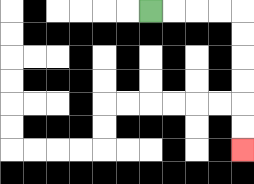{'start': '[6, 0]', 'end': '[10, 6]', 'path_directions': 'R,R,R,R,D,D,D,D,D,D', 'path_coordinates': '[[6, 0], [7, 0], [8, 0], [9, 0], [10, 0], [10, 1], [10, 2], [10, 3], [10, 4], [10, 5], [10, 6]]'}